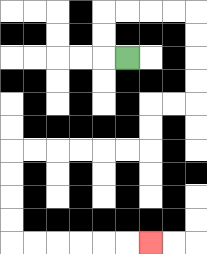{'start': '[5, 2]', 'end': '[6, 10]', 'path_directions': 'L,U,U,R,R,R,R,D,D,D,D,L,L,D,D,L,L,L,L,L,L,D,D,D,D,R,R,R,R,R,R', 'path_coordinates': '[[5, 2], [4, 2], [4, 1], [4, 0], [5, 0], [6, 0], [7, 0], [8, 0], [8, 1], [8, 2], [8, 3], [8, 4], [7, 4], [6, 4], [6, 5], [6, 6], [5, 6], [4, 6], [3, 6], [2, 6], [1, 6], [0, 6], [0, 7], [0, 8], [0, 9], [0, 10], [1, 10], [2, 10], [3, 10], [4, 10], [5, 10], [6, 10]]'}